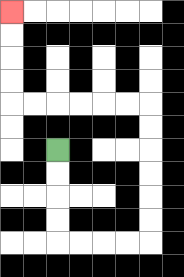{'start': '[2, 6]', 'end': '[0, 0]', 'path_directions': 'D,D,D,D,R,R,R,R,U,U,U,U,U,U,L,L,L,L,L,L,U,U,U,U', 'path_coordinates': '[[2, 6], [2, 7], [2, 8], [2, 9], [2, 10], [3, 10], [4, 10], [5, 10], [6, 10], [6, 9], [6, 8], [6, 7], [6, 6], [6, 5], [6, 4], [5, 4], [4, 4], [3, 4], [2, 4], [1, 4], [0, 4], [0, 3], [0, 2], [0, 1], [0, 0]]'}